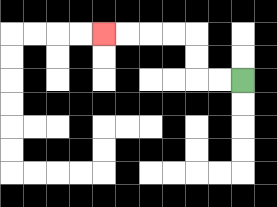{'start': '[10, 3]', 'end': '[4, 1]', 'path_directions': 'L,L,U,U,L,L,L,L', 'path_coordinates': '[[10, 3], [9, 3], [8, 3], [8, 2], [8, 1], [7, 1], [6, 1], [5, 1], [4, 1]]'}